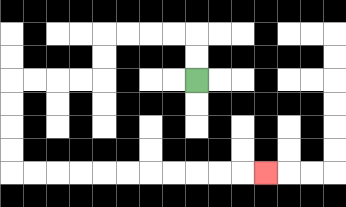{'start': '[8, 3]', 'end': '[11, 7]', 'path_directions': 'U,U,L,L,L,L,D,D,L,L,L,L,D,D,D,D,R,R,R,R,R,R,R,R,R,R,R', 'path_coordinates': '[[8, 3], [8, 2], [8, 1], [7, 1], [6, 1], [5, 1], [4, 1], [4, 2], [4, 3], [3, 3], [2, 3], [1, 3], [0, 3], [0, 4], [0, 5], [0, 6], [0, 7], [1, 7], [2, 7], [3, 7], [4, 7], [5, 7], [6, 7], [7, 7], [8, 7], [9, 7], [10, 7], [11, 7]]'}